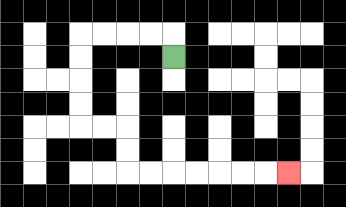{'start': '[7, 2]', 'end': '[12, 7]', 'path_directions': 'U,L,L,L,L,D,D,D,D,R,R,D,D,R,R,R,R,R,R,R', 'path_coordinates': '[[7, 2], [7, 1], [6, 1], [5, 1], [4, 1], [3, 1], [3, 2], [3, 3], [3, 4], [3, 5], [4, 5], [5, 5], [5, 6], [5, 7], [6, 7], [7, 7], [8, 7], [9, 7], [10, 7], [11, 7], [12, 7]]'}